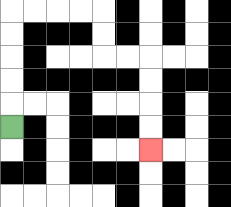{'start': '[0, 5]', 'end': '[6, 6]', 'path_directions': 'U,U,U,U,U,R,R,R,R,D,D,R,R,D,D,D,D', 'path_coordinates': '[[0, 5], [0, 4], [0, 3], [0, 2], [0, 1], [0, 0], [1, 0], [2, 0], [3, 0], [4, 0], [4, 1], [4, 2], [5, 2], [6, 2], [6, 3], [6, 4], [6, 5], [6, 6]]'}